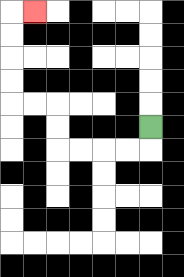{'start': '[6, 5]', 'end': '[1, 0]', 'path_directions': 'D,L,L,L,L,U,U,L,L,U,U,U,U,R', 'path_coordinates': '[[6, 5], [6, 6], [5, 6], [4, 6], [3, 6], [2, 6], [2, 5], [2, 4], [1, 4], [0, 4], [0, 3], [0, 2], [0, 1], [0, 0], [1, 0]]'}